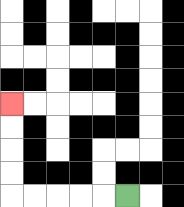{'start': '[5, 8]', 'end': '[0, 4]', 'path_directions': 'L,L,L,L,L,U,U,U,U', 'path_coordinates': '[[5, 8], [4, 8], [3, 8], [2, 8], [1, 8], [0, 8], [0, 7], [0, 6], [0, 5], [0, 4]]'}